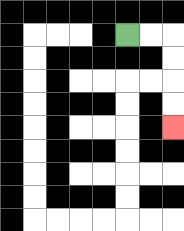{'start': '[5, 1]', 'end': '[7, 5]', 'path_directions': 'R,R,D,D,D,D', 'path_coordinates': '[[5, 1], [6, 1], [7, 1], [7, 2], [7, 3], [7, 4], [7, 5]]'}